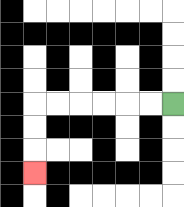{'start': '[7, 4]', 'end': '[1, 7]', 'path_directions': 'L,L,L,L,L,L,D,D,D', 'path_coordinates': '[[7, 4], [6, 4], [5, 4], [4, 4], [3, 4], [2, 4], [1, 4], [1, 5], [1, 6], [1, 7]]'}